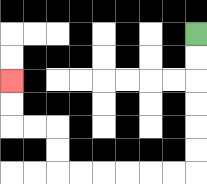{'start': '[8, 1]', 'end': '[0, 3]', 'path_directions': 'D,D,D,D,D,D,L,L,L,L,L,L,U,U,L,L,U,U', 'path_coordinates': '[[8, 1], [8, 2], [8, 3], [8, 4], [8, 5], [8, 6], [8, 7], [7, 7], [6, 7], [5, 7], [4, 7], [3, 7], [2, 7], [2, 6], [2, 5], [1, 5], [0, 5], [0, 4], [0, 3]]'}